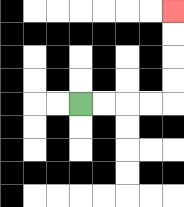{'start': '[3, 4]', 'end': '[7, 0]', 'path_directions': 'R,R,R,R,U,U,U,U', 'path_coordinates': '[[3, 4], [4, 4], [5, 4], [6, 4], [7, 4], [7, 3], [7, 2], [7, 1], [7, 0]]'}